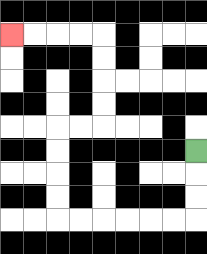{'start': '[8, 6]', 'end': '[0, 1]', 'path_directions': 'D,D,D,L,L,L,L,L,L,U,U,U,U,R,R,U,U,U,U,L,L,L,L', 'path_coordinates': '[[8, 6], [8, 7], [8, 8], [8, 9], [7, 9], [6, 9], [5, 9], [4, 9], [3, 9], [2, 9], [2, 8], [2, 7], [2, 6], [2, 5], [3, 5], [4, 5], [4, 4], [4, 3], [4, 2], [4, 1], [3, 1], [2, 1], [1, 1], [0, 1]]'}